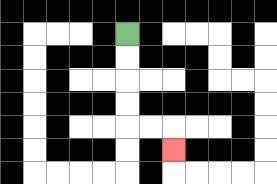{'start': '[5, 1]', 'end': '[7, 6]', 'path_directions': 'D,D,D,D,R,R,D', 'path_coordinates': '[[5, 1], [5, 2], [5, 3], [5, 4], [5, 5], [6, 5], [7, 5], [7, 6]]'}